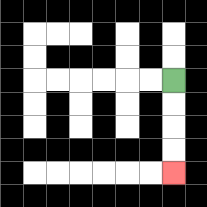{'start': '[7, 3]', 'end': '[7, 7]', 'path_directions': 'D,D,D,D', 'path_coordinates': '[[7, 3], [7, 4], [7, 5], [7, 6], [7, 7]]'}